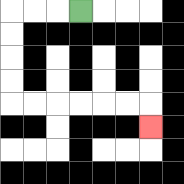{'start': '[3, 0]', 'end': '[6, 5]', 'path_directions': 'L,L,L,D,D,D,D,R,R,R,R,R,R,D', 'path_coordinates': '[[3, 0], [2, 0], [1, 0], [0, 0], [0, 1], [0, 2], [0, 3], [0, 4], [1, 4], [2, 4], [3, 4], [4, 4], [5, 4], [6, 4], [6, 5]]'}